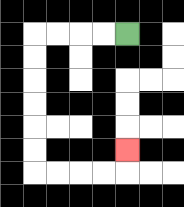{'start': '[5, 1]', 'end': '[5, 6]', 'path_directions': 'L,L,L,L,D,D,D,D,D,D,R,R,R,R,U', 'path_coordinates': '[[5, 1], [4, 1], [3, 1], [2, 1], [1, 1], [1, 2], [1, 3], [1, 4], [1, 5], [1, 6], [1, 7], [2, 7], [3, 7], [4, 7], [5, 7], [5, 6]]'}